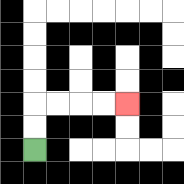{'start': '[1, 6]', 'end': '[5, 4]', 'path_directions': 'U,U,R,R,R,R', 'path_coordinates': '[[1, 6], [1, 5], [1, 4], [2, 4], [3, 4], [4, 4], [5, 4]]'}